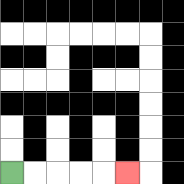{'start': '[0, 7]', 'end': '[5, 7]', 'path_directions': 'R,R,R,R,R', 'path_coordinates': '[[0, 7], [1, 7], [2, 7], [3, 7], [4, 7], [5, 7]]'}